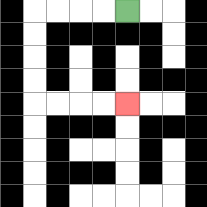{'start': '[5, 0]', 'end': '[5, 4]', 'path_directions': 'L,L,L,L,D,D,D,D,R,R,R,R', 'path_coordinates': '[[5, 0], [4, 0], [3, 0], [2, 0], [1, 0], [1, 1], [1, 2], [1, 3], [1, 4], [2, 4], [3, 4], [4, 4], [5, 4]]'}